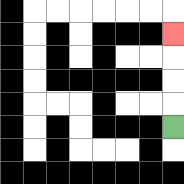{'start': '[7, 5]', 'end': '[7, 1]', 'path_directions': 'U,U,U,U', 'path_coordinates': '[[7, 5], [7, 4], [7, 3], [7, 2], [7, 1]]'}